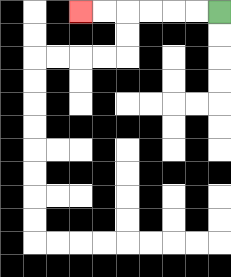{'start': '[9, 0]', 'end': '[3, 0]', 'path_directions': 'L,L,L,L,L,L', 'path_coordinates': '[[9, 0], [8, 0], [7, 0], [6, 0], [5, 0], [4, 0], [3, 0]]'}